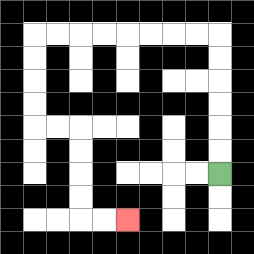{'start': '[9, 7]', 'end': '[5, 9]', 'path_directions': 'U,U,U,U,U,U,L,L,L,L,L,L,L,L,D,D,D,D,R,R,D,D,D,D,R,R', 'path_coordinates': '[[9, 7], [9, 6], [9, 5], [9, 4], [9, 3], [9, 2], [9, 1], [8, 1], [7, 1], [6, 1], [5, 1], [4, 1], [3, 1], [2, 1], [1, 1], [1, 2], [1, 3], [1, 4], [1, 5], [2, 5], [3, 5], [3, 6], [3, 7], [3, 8], [3, 9], [4, 9], [5, 9]]'}